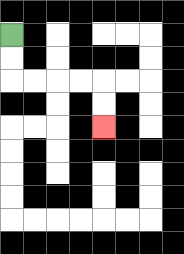{'start': '[0, 1]', 'end': '[4, 5]', 'path_directions': 'D,D,R,R,R,R,D,D', 'path_coordinates': '[[0, 1], [0, 2], [0, 3], [1, 3], [2, 3], [3, 3], [4, 3], [4, 4], [4, 5]]'}